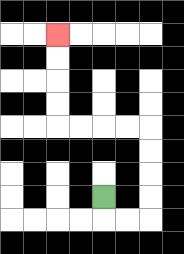{'start': '[4, 8]', 'end': '[2, 1]', 'path_directions': 'D,R,R,U,U,U,U,L,L,L,L,U,U,U,U', 'path_coordinates': '[[4, 8], [4, 9], [5, 9], [6, 9], [6, 8], [6, 7], [6, 6], [6, 5], [5, 5], [4, 5], [3, 5], [2, 5], [2, 4], [2, 3], [2, 2], [2, 1]]'}